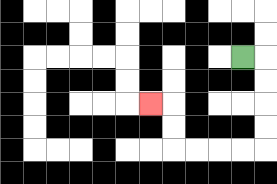{'start': '[10, 2]', 'end': '[6, 4]', 'path_directions': 'R,D,D,D,D,L,L,L,L,U,U,L', 'path_coordinates': '[[10, 2], [11, 2], [11, 3], [11, 4], [11, 5], [11, 6], [10, 6], [9, 6], [8, 6], [7, 6], [7, 5], [7, 4], [6, 4]]'}